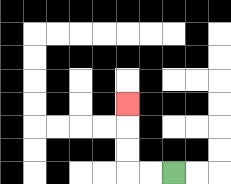{'start': '[7, 7]', 'end': '[5, 4]', 'path_directions': 'L,L,U,U,U', 'path_coordinates': '[[7, 7], [6, 7], [5, 7], [5, 6], [5, 5], [5, 4]]'}